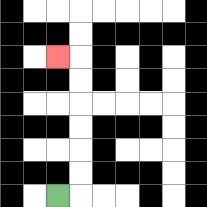{'start': '[2, 8]', 'end': '[2, 2]', 'path_directions': 'R,U,U,U,U,U,U,L', 'path_coordinates': '[[2, 8], [3, 8], [3, 7], [3, 6], [3, 5], [3, 4], [3, 3], [3, 2], [2, 2]]'}